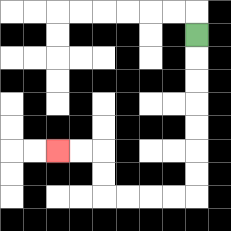{'start': '[8, 1]', 'end': '[2, 6]', 'path_directions': 'D,D,D,D,D,D,D,L,L,L,L,U,U,L,L', 'path_coordinates': '[[8, 1], [8, 2], [8, 3], [8, 4], [8, 5], [8, 6], [8, 7], [8, 8], [7, 8], [6, 8], [5, 8], [4, 8], [4, 7], [4, 6], [3, 6], [2, 6]]'}